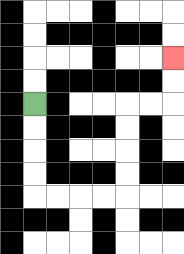{'start': '[1, 4]', 'end': '[7, 2]', 'path_directions': 'D,D,D,D,R,R,R,R,U,U,U,U,R,R,U,U', 'path_coordinates': '[[1, 4], [1, 5], [1, 6], [1, 7], [1, 8], [2, 8], [3, 8], [4, 8], [5, 8], [5, 7], [5, 6], [5, 5], [5, 4], [6, 4], [7, 4], [7, 3], [7, 2]]'}